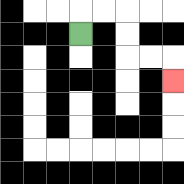{'start': '[3, 1]', 'end': '[7, 3]', 'path_directions': 'U,R,R,D,D,R,R,D', 'path_coordinates': '[[3, 1], [3, 0], [4, 0], [5, 0], [5, 1], [5, 2], [6, 2], [7, 2], [7, 3]]'}